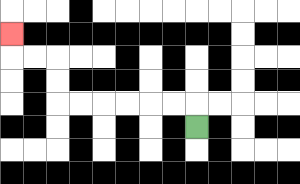{'start': '[8, 5]', 'end': '[0, 1]', 'path_directions': 'U,L,L,L,L,L,L,U,U,L,L,U', 'path_coordinates': '[[8, 5], [8, 4], [7, 4], [6, 4], [5, 4], [4, 4], [3, 4], [2, 4], [2, 3], [2, 2], [1, 2], [0, 2], [0, 1]]'}